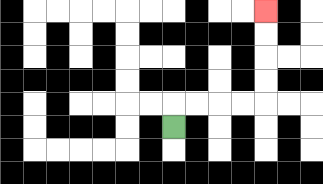{'start': '[7, 5]', 'end': '[11, 0]', 'path_directions': 'U,R,R,R,R,U,U,U,U', 'path_coordinates': '[[7, 5], [7, 4], [8, 4], [9, 4], [10, 4], [11, 4], [11, 3], [11, 2], [11, 1], [11, 0]]'}